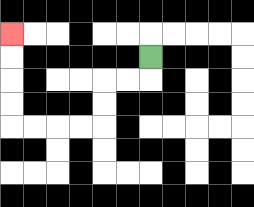{'start': '[6, 2]', 'end': '[0, 1]', 'path_directions': 'D,L,L,D,D,L,L,L,L,U,U,U,U', 'path_coordinates': '[[6, 2], [6, 3], [5, 3], [4, 3], [4, 4], [4, 5], [3, 5], [2, 5], [1, 5], [0, 5], [0, 4], [0, 3], [0, 2], [0, 1]]'}